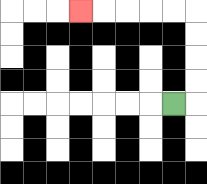{'start': '[7, 4]', 'end': '[3, 0]', 'path_directions': 'R,U,U,U,U,L,L,L,L,L', 'path_coordinates': '[[7, 4], [8, 4], [8, 3], [8, 2], [8, 1], [8, 0], [7, 0], [6, 0], [5, 0], [4, 0], [3, 0]]'}